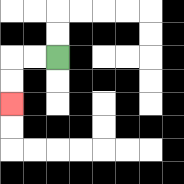{'start': '[2, 2]', 'end': '[0, 4]', 'path_directions': 'L,L,D,D', 'path_coordinates': '[[2, 2], [1, 2], [0, 2], [0, 3], [0, 4]]'}